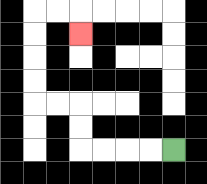{'start': '[7, 6]', 'end': '[3, 1]', 'path_directions': 'L,L,L,L,U,U,L,L,U,U,U,U,R,R,D', 'path_coordinates': '[[7, 6], [6, 6], [5, 6], [4, 6], [3, 6], [3, 5], [3, 4], [2, 4], [1, 4], [1, 3], [1, 2], [1, 1], [1, 0], [2, 0], [3, 0], [3, 1]]'}